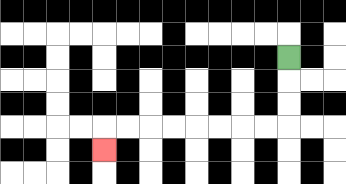{'start': '[12, 2]', 'end': '[4, 6]', 'path_directions': 'D,D,D,L,L,L,L,L,L,L,L,D', 'path_coordinates': '[[12, 2], [12, 3], [12, 4], [12, 5], [11, 5], [10, 5], [9, 5], [8, 5], [7, 5], [6, 5], [5, 5], [4, 5], [4, 6]]'}